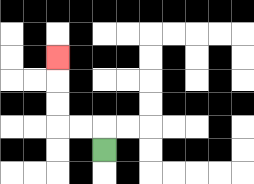{'start': '[4, 6]', 'end': '[2, 2]', 'path_directions': 'U,L,L,U,U,U', 'path_coordinates': '[[4, 6], [4, 5], [3, 5], [2, 5], [2, 4], [2, 3], [2, 2]]'}